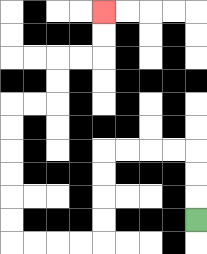{'start': '[8, 9]', 'end': '[4, 0]', 'path_directions': 'U,U,U,L,L,L,L,D,D,D,D,L,L,L,L,U,U,U,U,U,U,R,R,U,U,R,R,U,U', 'path_coordinates': '[[8, 9], [8, 8], [8, 7], [8, 6], [7, 6], [6, 6], [5, 6], [4, 6], [4, 7], [4, 8], [4, 9], [4, 10], [3, 10], [2, 10], [1, 10], [0, 10], [0, 9], [0, 8], [0, 7], [0, 6], [0, 5], [0, 4], [1, 4], [2, 4], [2, 3], [2, 2], [3, 2], [4, 2], [4, 1], [4, 0]]'}